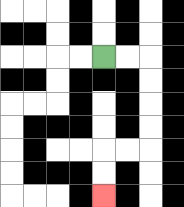{'start': '[4, 2]', 'end': '[4, 8]', 'path_directions': 'R,R,D,D,D,D,L,L,D,D', 'path_coordinates': '[[4, 2], [5, 2], [6, 2], [6, 3], [6, 4], [6, 5], [6, 6], [5, 6], [4, 6], [4, 7], [4, 8]]'}